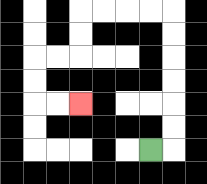{'start': '[6, 6]', 'end': '[3, 4]', 'path_directions': 'R,U,U,U,U,U,U,L,L,L,L,D,D,L,L,D,D,R,R', 'path_coordinates': '[[6, 6], [7, 6], [7, 5], [7, 4], [7, 3], [7, 2], [7, 1], [7, 0], [6, 0], [5, 0], [4, 0], [3, 0], [3, 1], [3, 2], [2, 2], [1, 2], [1, 3], [1, 4], [2, 4], [3, 4]]'}